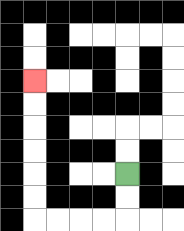{'start': '[5, 7]', 'end': '[1, 3]', 'path_directions': 'D,D,L,L,L,L,U,U,U,U,U,U', 'path_coordinates': '[[5, 7], [5, 8], [5, 9], [4, 9], [3, 9], [2, 9], [1, 9], [1, 8], [1, 7], [1, 6], [1, 5], [1, 4], [1, 3]]'}